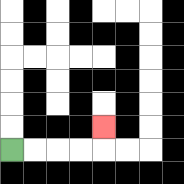{'start': '[0, 6]', 'end': '[4, 5]', 'path_directions': 'R,R,R,R,U', 'path_coordinates': '[[0, 6], [1, 6], [2, 6], [3, 6], [4, 6], [4, 5]]'}